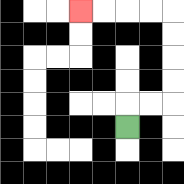{'start': '[5, 5]', 'end': '[3, 0]', 'path_directions': 'U,R,R,U,U,U,U,L,L,L,L', 'path_coordinates': '[[5, 5], [5, 4], [6, 4], [7, 4], [7, 3], [7, 2], [7, 1], [7, 0], [6, 0], [5, 0], [4, 0], [3, 0]]'}